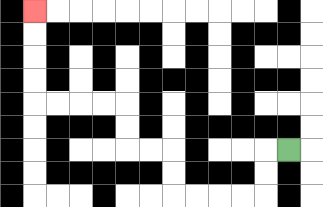{'start': '[12, 6]', 'end': '[1, 0]', 'path_directions': 'L,D,D,L,L,L,L,U,U,L,L,U,U,L,L,L,L,U,U,U,U', 'path_coordinates': '[[12, 6], [11, 6], [11, 7], [11, 8], [10, 8], [9, 8], [8, 8], [7, 8], [7, 7], [7, 6], [6, 6], [5, 6], [5, 5], [5, 4], [4, 4], [3, 4], [2, 4], [1, 4], [1, 3], [1, 2], [1, 1], [1, 0]]'}